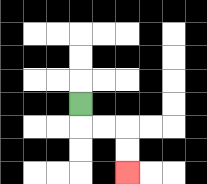{'start': '[3, 4]', 'end': '[5, 7]', 'path_directions': 'D,R,R,D,D', 'path_coordinates': '[[3, 4], [3, 5], [4, 5], [5, 5], [5, 6], [5, 7]]'}